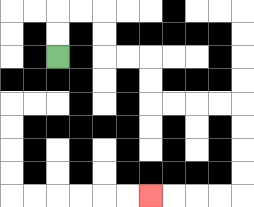{'start': '[2, 2]', 'end': '[6, 8]', 'path_directions': 'U,U,R,R,D,D,R,R,D,D,R,R,R,R,D,D,D,D,L,L,L,L', 'path_coordinates': '[[2, 2], [2, 1], [2, 0], [3, 0], [4, 0], [4, 1], [4, 2], [5, 2], [6, 2], [6, 3], [6, 4], [7, 4], [8, 4], [9, 4], [10, 4], [10, 5], [10, 6], [10, 7], [10, 8], [9, 8], [8, 8], [7, 8], [6, 8]]'}